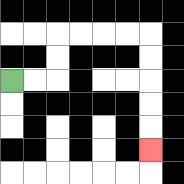{'start': '[0, 3]', 'end': '[6, 6]', 'path_directions': 'R,R,U,U,R,R,R,R,D,D,D,D,D', 'path_coordinates': '[[0, 3], [1, 3], [2, 3], [2, 2], [2, 1], [3, 1], [4, 1], [5, 1], [6, 1], [6, 2], [6, 3], [6, 4], [6, 5], [6, 6]]'}